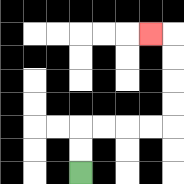{'start': '[3, 7]', 'end': '[6, 1]', 'path_directions': 'U,U,R,R,R,R,U,U,U,U,L', 'path_coordinates': '[[3, 7], [3, 6], [3, 5], [4, 5], [5, 5], [6, 5], [7, 5], [7, 4], [7, 3], [7, 2], [7, 1], [6, 1]]'}